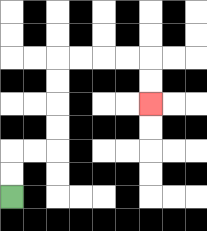{'start': '[0, 8]', 'end': '[6, 4]', 'path_directions': 'U,U,R,R,U,U,U,U,R,R,R,R,D,D', 'path_coordinates': '[[0, 8], [0, 7], [0, 6], [1, 6], [2, 6], [2, 5], [2, 4], [2, 3], [2, 2], [3, 2], [4, 2], [5, 2], [6, 2], [6, 3], [6, 4]]'}